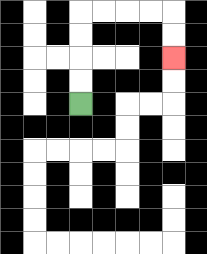{'start': '[3, 4]', 'end': '[7, 2]', 'path_directions': 'U,U,U,U,R,R,R,R,D,D', 'path_coordinates': '[[3, 4], [3, 3], [3, 2], [3, 1], [3, 0], [4, 0], [5, 0], [6, 0], [7, 0], [7, 1], [7, 2]]'}